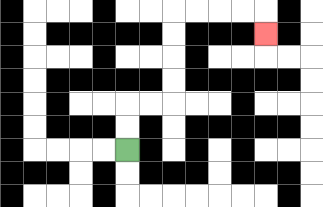{'start': '[5, 6]', 'end': '[11, 1]', 'path_directions': 'U,U,R,R,U,U,U,U,R,R,R,R,D', 'path_coordinates': '[[5, 6], [5, 5], [5, 4], [6, 4], [7, 4], [7, 3], [7, 2], [7, 1], [7, 0], [8, 0], [9, 0], [10, 0], [11, 0], [11, 1]]'}